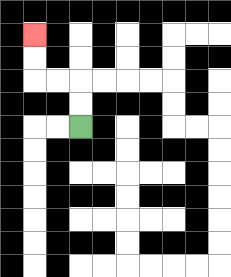{'start': '[3, 5]', 'end': '[1, 1]', 'path_directions': 'U,U,L,L,U,U', 'path_coordinates': '[[3, 5], [3, 4], [3, 3], [2, 3], [1, 3], [1, 2], [1, 1]]'}